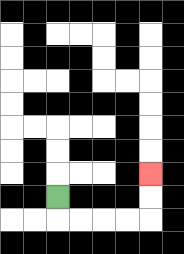{'start': '[2, 8]', 'end': '[6, 7]', 'path_directions': 'D,R,R,R,R,U,U', 'path_coordinates': '[[2, 8], [2, 9], [3, 9], [4, 9], [5, 9], [6, 9], [6, 8], [6, 7]]'}